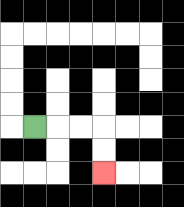{'start': '[1, 5]', 'end': '[4, 7]', 'path_directions': 'R,R,R,D,D', 'path_coordinates': '[[1, 5], [2, 5], [3, 5], [4, 5], [4, 6], [4, 7]]'}